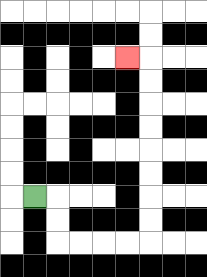{'start': '[1, 8]', 'end': '[5, 2]', 'path_directions': 'R,D,D,R,R,R,R,U,U,U,U,U,U,U,U,L', 'path_coordinates': '[[1, 8], [2, 8], [2, 9], [2, 10], [3, 10], [4, 10], [5, 10], [6, 10], [6, 9], [6, 8], [6, 7], [6, 6], [6, 5], [6, 4], [6, 3], [6, 2], [5, 2]]'}